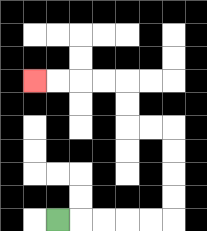{'start': '[2, 9]', 'end': '[1, 3]', 'path_directions': 'R,R,R,R,R,U,U,U,U,L,L,U,U,L,L,L,L', 'path_coordinates': '[[2, 9], [3, 9], [4, 9], [5, 9], [6, 9], [7, 9], [7, 8], [7, 7], [7, 6], [7, 5], [6, 5], [5, 5], [5, 4], [5, 3], [4, 3], [3, 3], [2, 3], [1, 3]]'}